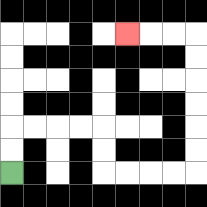{'start': '[0, 7]', 'end': '[5, 1]', 'path_directions': 'U,U,R,R,R,R,D,D,R,R,R,R,U,U,U,U,U,U,L,L,L', 'path_coordinates': '[[0, 7], [0, 6], [0, 5], [1, 5], [2, 5], [3, 5], [4, 5], [4, 6], [4, 7], [5, 7], [6, 7], [7, 7], [8, 7], [8, 6], [8, 5], [8, 4], [8, 3], [8, 2], [8, 1], [7, 1], [6, 1], [5, 1]]'}